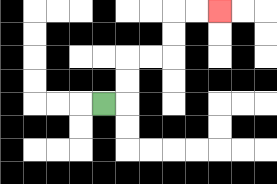{'start': '[4, 4]', 'end': '[9, 0]', 'path_directions': 'R,U,U,R,R,U,U,R,R', 'path_coordinates': '[[4, 4], [5, 4], [5, 3], [5, 2], [6, 2], [7, 2], [7, 1], [7, 0], [8, 0], [9, 0]]'}